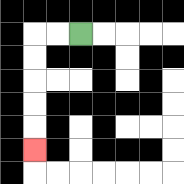{'start': '[3, 1]', 'end': '[1, 6]', 'path_directions': 'L,L,D,D,D,D,D', 'path_coordinates': '[[3, 1], [2, 1], [1, 1], [1, 2], [1, 3], [1, 4], [1, 5], [1, 6]]'}